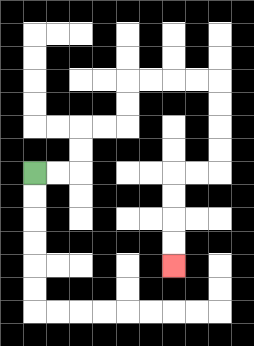{'start': '[1, 7]', 'end': '[7, 11]', 'path_directions': 'R,R,U,U,R,R,U,U,R,R,R,R,D,D,D,D,L,L,D,D,D,D', 'path_coordinates': '[[1, 7], [2, 7], [3, 7], [3, 6], [3, 5], [4, 5], [5, 5], [5, 4], [5, 3], [6, 3], [7, 3], [8, 3], [9, 3], [9, 4], [9, 5], [9, 6], [9, 7], [8, 7], [7, 7], [7, 8], [7, 9], [7, 10], [7, 11]]'}